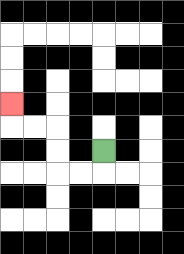{'start': '[4, 6]', 'end': '[0, 4]', 'path_directions': 'D,L,L,U,U,L,L,U', 'path_coordinates': '[[4, 6], [4, 7], [3, 7], [2, 7], [2, 6], [2, 5], [1, 5], [0, 5], [0, 4]]'}